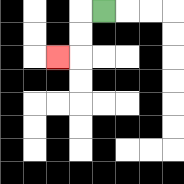{'start': '[4, 0]', 'end': '[2, 2]', 'path_directions': 'L,D,D,L', 'path_coordinates': '[[4, 0], [3, 0], [3, 1], [3, 2], [2, 2]]'}